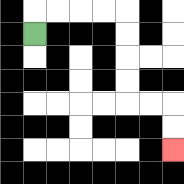{'start': '[1, 1]', 'end': '[7, 6]', 'path_directions': 'U,R,R,R,R,D,D,D,D,R,R,D,D', 'path_coordinates': '[[1, 1], [1, 0], [2, 0], [3, 0], [4, 0], [5, 0], [5, 1], [5, 2], [5, 3], [5, 4], [6, 4], [7, 4], [7, 5], [7, 6]]'}